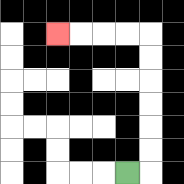{'start': '[5, 7]', 'end': '[2, 1]', 'path_directions': 'R,U,U,U,U,U,U,L,L,L,L', 'path_coordinates': '[[5, 7], [6, 7], [6, 6], [6, 5], [6, 4], [6, 3], [6, 2], [6, 1], [5, 1], [4, 1], [3, 1], [2, 1]]'}